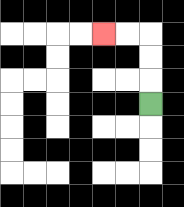{'start': '[6, 4]', 'end': '[4, 1]', 'path_directions': 'U,U,U,L,L', 'path_coordinates': '[[6, 4], [6, 3], [6, 2], [6, 1], [5, 1], [4, 1]]'}